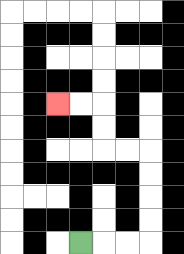{'start': '[3, 10]', 'end': '[2, 4]', 'path_directions': 'R,R,R,U,U,U,U,L,L,U,U,L,L', 'path_coordinates': '[[3, 10], [4, 10], [5, 10], [6, 10], [6, 9], [6, 8], [6, 7], [6, 6], [5, 6], [4, 6], [4, 5], [4, 4], [3, 4], [2, 4]]'}